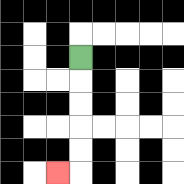{'start': '[3, 2]', 'end': '[2, 7]', 'path_directions': 'D,D,D,D,D,L', 'path_coordinates': '[[3, 2], [3, 3], [3, 4], [3, 5], [3, 6], [3, 7], [2, 7]]'}